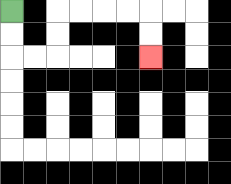{'start': '[0, 0]', 'end': '[6, 2]', 'path_directions': 'D,D,R,R,U,U,R,R,R,R,D,D', 'path_coordinates': '[[0, 0], [0, 1], [0, 2], [1, 2], [2, 2], [2, 1], [2, 0], [3, 0], [4, 0], [5, 0], [6, 0], [6, 1], [6, 2]]'}